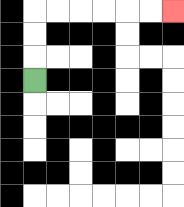{'start': '[1, 3]', 'end': '[7, 0]', 'path_directions': 'U,U,U,R,R,R,R,R,R', 'path_coordinates': '[[1, 3], [1, 2], [1, 1], [1, 0], [2, 0], [3, 0], [4, 0], [5, 0], [6, 0], [7, 0]]'}